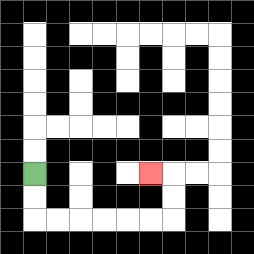{'start': '[1, 7]', 'end': '[6, 7]', 'path_directions': 'D,D,R,R,R,R,R,R,U,U,L', 'path_coordinates': '[[1, 7], [1, 8], [1, 9], [2, 9], [3, 9], [4, 9], [5, 9], [6, 9], [7, 9], [7, 8], [7, 7], [6, 7]]'}